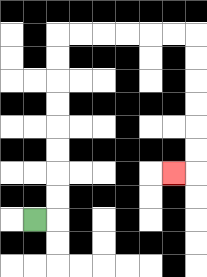{'start': '[1, 9]', 'end': '[7, 7]', 'path_directions': 'R,U,U,U,U,U,U,U,U,R,R,R,R,R,R,D,D,D,D,D,D,L', 'path_coordinates': '[[1, 9], [2, 9], [2, 8], [2, 7], [2, 6], [2, 5], [2, 4], [2, 3], [2, 2], [2, 1], [3, 1], [4, 1], [5, 1], [6, 1], [7, 1], [8, 1], [8, 2], [8, 3], [8, 4], [8, 5], [8, 6], [8, 7], [7, 7]]'}